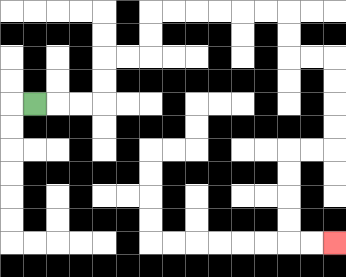{'start': '[1, 4]', 'end': '[14, 10]', 'path_directions': 'R,R,R,U,U,R,R,U,U,R,R,R,R,R,R,D,D,R,R,D,D,D,D,L,L,D,D,D,D,R,R', 'path_coordinates': '[[1, 4], [2, 4], [3, 4], [4, 4], [4, 3], [4, 2], [5, 2], [6, 2], [6, 1], [6, 0], [7, 0], [8, 0], [9, 0], [10, 0], [11, 0], [12, 0], [12, 1], [12, 2], [13, 2], [14, 2], [14, 3], [14, 4], [14, 5], [14, 6], [13, 6], [12, 6], [12, 7], [12, 8], [12, 9], [12, 10], [13, 10], [14, 10]]'}